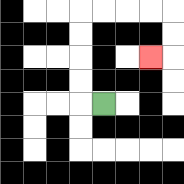{'start': '[4, 4]', 'end': '[6, 2]', 'path_directions': 'L,U,U,U,U,R,R,R,R,D,D,L', 'path_coordinates': '[[4, 4], [3, 4], [3, 3], [3, 2], [3, 1], [3, 0], [4, 0], [5, 0], [6, 0], [7, 0], [7, 1], [7, 2], [6, 2]]'}